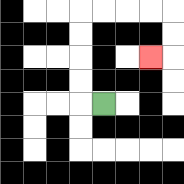{'start': '[4, 4]', 'end': '[6, 2]', 'path_directions': 'L,U,U,U,U,R,R,R,R,D,D,L', 'path_coordinates': '[[4, 4], [3, 4], [3, 3], [3, 2], [3, 1], [3, 0], [4, 0], [5, 0], [6, 0], [7, 0], [7, 1], [7, 2], [6, 2]]'}